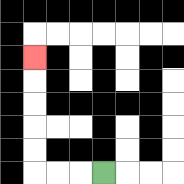{'start': '[4, 7]', 'end': '[1, 2]', 'path_directions': 'L,L,L,U,U,U,U,U', 'path_coordinates': '[[4, 7], [3, 7], [2, 7], [1, 7], [1, 6], [1, 5], [1, 4], [1, 3], [1, 2]]'}